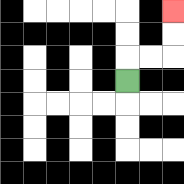{'start': '[5, 3]', 'end': '[7, 0]', 'path_directions': 'U,R,R,U,U', 'path_coordinates': '[[5, 3], [5, 2], [6, 2], [7, 2], [7, 1], [7, 0]]'}